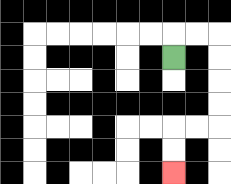{'start': '[7, 2]', 'end': '[7, 7]', 'path_directions': 'U,R,R,D,D,D,D,L,L,D,D', 'path_coordinates': '[[7, 2], [7, 1], [8, 1], [9, 1], [9, 2], [9, 3], [9, 4], [9, 5], [8, 5], [7, 5], [7, 6], [7, 7]]'}